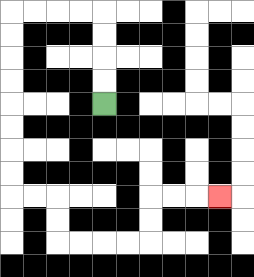{'start': '[4, 4]', 'end': '[9, 8]', 'path_directions': 'U,U,U,U,L,L,L,L,D,D,D,D,D,D,D,D,R,R,D,D,R,R,R,R,U,U,R,R,R', 'path_coordinates': '[[4, 4], [4, 3], [4, 2], [4, 1], [4, 0], [3, 0], [2, 0], [1, 0], [0, 0], [0, 1], [0, 2], [0, 3], [0, 4], [0, 5], [0, 6], [0, 7], [0, 8], [1, 8], [2, 8], [2, 9], [2, 10], [3, 10], [4, 10], [5, 10], [6, 10], [6, 9], [6, 8], [7, 8], [8, 8], [9, 8]]'}